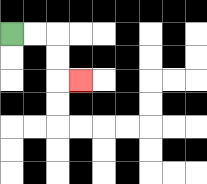{'start': '[0, 1]', 'end': '[3, 3]', 'path_directions': 'R,R,D,D,R', 'path_coordinates': '[[0, 1], [1, 1], [2, 1], [2, 2], [2, 3], [3, 3]]'}